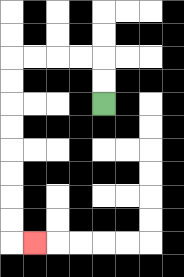{'start': '[4, 4]', 'end': '[1, 10]', 'path_directions': 'U,U,L,L,L,L,D,D,D,D,D,D,D,D,R', 'path_coordinates': '[[4, 4], [4, 3], [4, 2], [3, 2], [2, 2], [1, 2], [0, 2], [0, 3], [0, 4], [0, 5], [0, 6], [0, 7], [0, 8], [0, 9], [0, 10], [1, 10]]'}